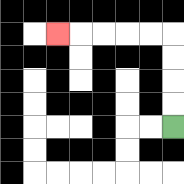{'start': '[7, 5]', 'end': '[2, 1]', 'path_directions': 'U,U,U,U,L,L,L,L,L', 'path_coordinates': '[[7, 5], [7, 4], [7, 3], [7, 2], [7, 1], [6, 1], [5, 1], [4, 1], [3, 1], [2, 1]]'}